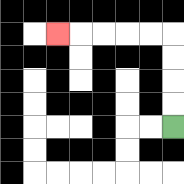{'start': '[7, 5]', 'end': '[2, 1]', 'path_directions': 'U,U,U,U,L,L,L,L,L', 'path_coordinates': '[[7, 5], [7, 4], [7, 3], [7, 2], [7, 1], [6, 1], [5, 1], [4, 1], [3, 1], [2, 1]]'}